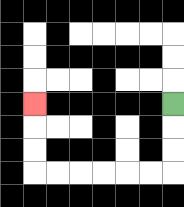{'start': '[7, 4]', 'end': '[1, 4]', 'path_directions': 'D,D,D,L,L,L,L,L,L,U,U,U', 'path_coordinates': '[[7, 4], [7, 5], [7, 6], [7, 7], [6, 7], [5, 7], [4, 7], [3, 7], [2, 7], [1, 7], [1, 6], [1, 5], [1, 4]]'}